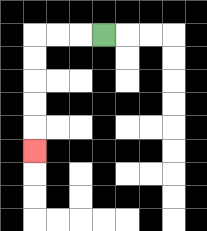{'start': '[4, 1]', 'end': '[1, 6]', 'path_directions': 'L,L,L,D,D,D,D,D', 'path_coordinates': '[[4, 1], [3, 1], [2, 1], [1, 1], [1, 2], [1, 3], [1, 4], [1, 5], [1, 6]]'}